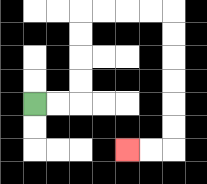{'start': '[1, 4]', 'end': '[5, 6]', 'path_directions': 'R,R,U,U,U,U,R,R,R,R,D,D,D,D,D,D,L,L', 'path_coordinates': '[[1, 4], [2, 4], [3, 4], [3, 3], [3, 2], [3, 1], [3, 0], [4, 0], [5, 0], [6, 0], [7, 0], [7, 1], [7, 2], [7, 3], [7, 4], [7, 5], [7, 6], [6, 6], [5, 6]]'}